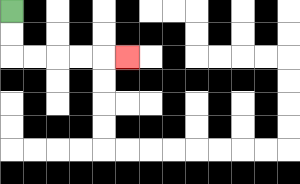{'start': '[0, 0]', 'end': '[5, 2]', 'path_directions': 'D,D,R,R,R,R,R', 'path_coordinates': '[[0, 0], [0, 1], [0, 2], [1, 2], [2, 2], [3, 2], [4, 2], [5, 2]]'}